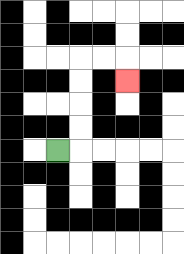{'start': '[2, 6]', 'end': '[5, 3]', 'path_directions': 'R,U,U,U,U,R,R,D', 'path_coordinates': '[[2, 6], [3, 6], [3, 5], [3, 4], [3, 3], [3, 2], [4, 2], [5, 2], [5, 3]]'}